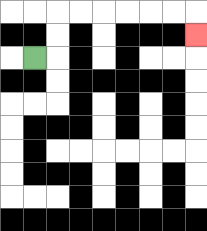{'start': '[1, 2]', 'end': '[8, 1]', 'path_directions': 'R,U,U,R,R,R,R,R,R,D', 'path_coordinates': '[[1, 2], [2, 2], [2, 1], [2, 0], [3, 0], [4, 0], [5, 0], [6, 0], [7, 0], [8, 0], [8, 1]]'}